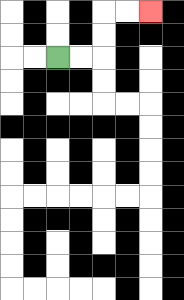{'start': '[2, 2]', 'end': '[6, 0]', 'path_directions': 'R,R,U,U,R,R', 'path_coordinates': '[[2, 2], [3, 2], [4, 2], [4, 1], [4, 0], [5, 0], [6, 0]]'}